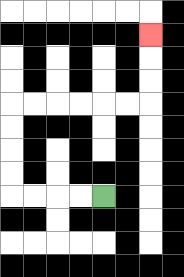{'start': '[4, 8]', 'end': '[6, 1]', 'path_directions': 'L,L,L,L,U,U,U,U,R,R,R,R,R,R,U,U,U', 'path_coordinates': '[[4, 8], [3, 8], [2, 8], [1, 8], [0, 8], [0, 7], [0, 6], [0, 5], [0, 4], [1, 4], [2, 4], [3, 4], [4, 4], [5, 4], [6, 4], [6, 3], [6, 2], [6, 1]]'}